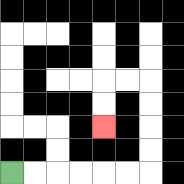{'start': '[0, 7]', 'end': '[4, 5]', 'path_directions': 'R,R,R,R,R,R,U,U,U,U,L,L,D,D', 'path_coordinates': '[[0, 7], [1, 7], [2, 7], [3, 7], [4, 7], [5, 7], [6, 7], [6, 6], [6, 5], [6, 4], [6, 3], [5, 3], [4, 3], [4, 4], [4, 5]]'}